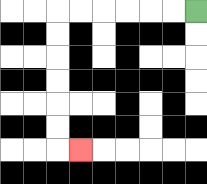{'start': '[8, 0]', 'end': '[3, 6]', 'path_directions': 'L,L,L,L,L,L,D,D,D,D,D,D,R', 'path_coordinates': '[[8, 0], [7, 0], [6, 0], [5, 0], [4, 0], [3, 0], [2, 0], [2, 1], [2, 2], [2, 3], [2, 4], [2, 5], [2, 6], [3, 6]]'}